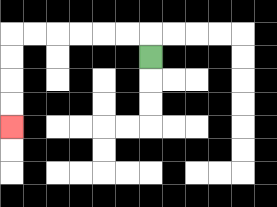{'start': '[6, 2]', 'end': '[0, 5]', 'path_directions': 'U,L,L,L,L,L,L,D,D,D,D', 'path_coordinates': '[[6, 2], [6, 1], [5, 1], [4, 1], [3, 1], [2, 1], [1, 1], [0, 1], [0, 2], [0, 3], [0, 4], [0, 5]]'}